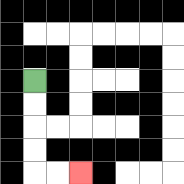{'start': '[1, 3]', 'end': '[3, 7]', 'path_directions': 'D,D,D,D,R,R', 'path_coordinates': '[[1, 3], [1, 4], [1, 5], [1, 6], [1, 7], [2, 7], [3, 7]]'}